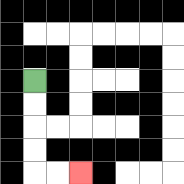{'start': '[1, 3]', 'end': '[3, 7]', 'path_directions': 'D,D,D,D,R,R', 'path_coordinates': '[[1, 3], [1, 4], [1, 5], [1, 6], [1, 7], [2, 7], [3, 7]]'}